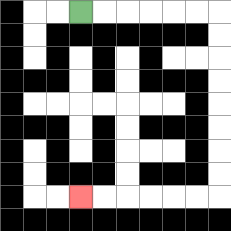{'start': '[3, 0]', 'end': '[3, 8]', 'path_directions': 'R,R,R,R,R,R,D,D,D,D,D,D,D,D,L,L,L,L,L,L', 'path_coordinates': '[[3, 0], [4, 0], [5, 0], [6, 0], [7, 0], [8, 0], [9, 0], [9, 1], [9, 2], [9, 3], [9, 4], [9, 5], [9, 6], [9, 7], [9, 8], [8, 8], [7, 8], [6, 8], [5, 8], [4, 8], [3, 8]]'}